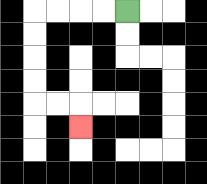{'start': '[5, 0]', 'end': '[3, 5]', 'path_directions': 'L,L,L,L,D,D,D,D,R,R,D', 'path_coordinates': '[[5, 0], [4, 0], [3, 0], [2, 0], [1, 0], [1, 1], [1, 2], [1, 3], [1, 4], [2, 4], [3, 4], [3, 5]]'}